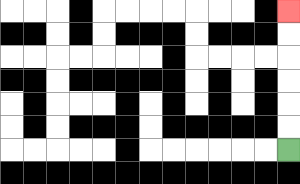{'start': '[12, 6]', 'end': '[12, 0]', 'path_directions': 'U,U,U,U,U,U', 'path_coordinates': '[[12, 6], [12, 5], [12, 4], [12, 3], [12, 2], [12, 1], [12, 0]]'}